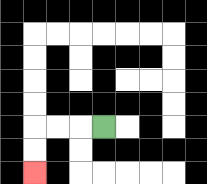{'start': '[4, 5]', 'end': '[1, 7]', 'path_directions': 'L,L,L,D,D', 'path_coordinates': '[[4, 5], [3, 5], [2, 5], [1, 5], [1, 6], [1, 7]]'}